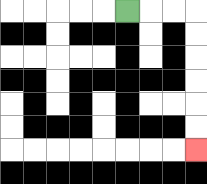{'start': '[5, 0]', 'end': '[8, 6]', 'path_directions': 'R,R,R,D,D,D,D,D,D', 'path_coordinates': '[[5, 0], [6, 0], [7, 0], [8, 0], [8, 1], [8, 2], [8, 3], [8, 4], [8, 5], [8, 6]]'}